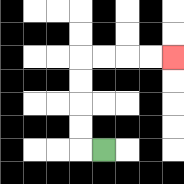{'start': '[4, 6]', 'end': '[7, 2]', 'path_directions': 'L,U,U,U,U,R,R,R,R', 'path_coordinates': '[[4, 6], [3, 6], [3, 5], [3, 4], [3, 3], [3, 2], [4, 2], [5, 2], [6, 2], [7, 2]]'}